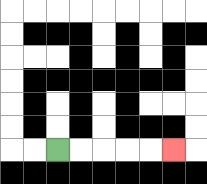{'start': '[2, 6]', 'end': '[7, 6]', 'path_directions': 'R,R,R,R,R', 'path_coordinates': '[[2, 6], [3, 6], [4, 6], [5, 6], [6, 6], [7, 6]]'}